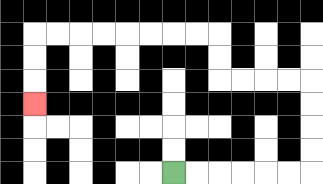{'start': '[7, 7]', 'end': '[1, 4]', 'path_directions': 'R,R,R,R,R,R,U,U,U,U,L,L,L,L,U,U,L,L,L,L,L,L,L,L,D,D,D', 'path_coordinates': '[[7, 7], [8, 7], [9, 7], [10, 7], [11, 7], [12, 7], [13, 7], [13, 6], [13, 5], [13, 4], [13, 3], [12, 3], [11, 3], [10, 3], [9, 3], [9, 2], [9, 1], [8, 1], [7, 1], [6, 1], [5, 1], [4, 1], [3, 1], [2, 1], [1, 1], [1, 2], [1, 3], [1, 4]]'}